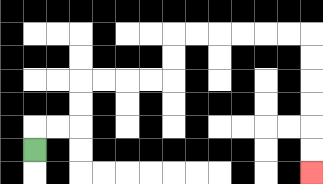{'start': '[1, 6]', 'end': '[13, 7]', 'path_directions': 'U,R,R,U,U,R,R,R,R,U,U,R,R,R,R,R,R,D,D,D,D,D,D', 'path_coordinates': '[[1, 6], [1, 5], [2, 5], [3, 5], [3, 4], [3, 3], [4, 3], [5, 3], [6, 3], [7, 3], [7, 2], [7, 1], [8, 1], [9, 1], [10, 1], [11, 1], [12, 1], [13, 1], [13, 2], [13, 3], [13, 4], [13, 5], [13, 6], [13, 7]]'}